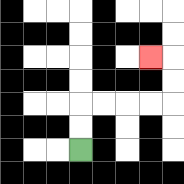{'start': '[3, 6]', 'end': '[6, 2]', 'path_directions': 'U,U,R,R,R,R,U,U,L', 'path_coordinates': '[[3, 6], [3, 5], [3, 4], [4, 4], [5, 4], [6, 4], [7, 4], [7, 3], [7, 2], [6, 2]]'}